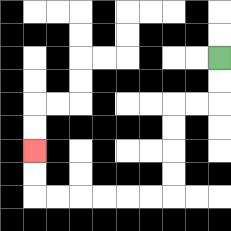{'start': '[9, 2]', 'end': '[1, 6]', 'path_directions': 'D,D,L,L,D,D,D,D,L,L,L,L,L,L,U,U', 'path_coordinates': '[[9, 2], [9, 3], [9, 4], [8, 4], [7, 4], [7, 5], [7, 6], [7, 7], [7, 8], [6, 8], [5, 8], [4, 8], [3, 8], [2, 8], [1, 8], [1, 7], [1, 6]]'}